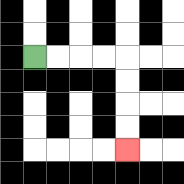{'start': '[1, 2]', 'end': '[5, 6]', 'path_directions': 'R,R,R,R,D,D,D,D', 'path_coordinates': '[[1, 2], [2, 2], [3, 2], [4, 2], [5, 2], [5, 3], [5, 4], [5, 5], [5, 6]]'}